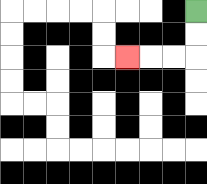{'start': '[8, 0]', 'end': '[5, 2]', 'path_directions': 'D,D,L,L,L', 'path_coordinates': '[[8, 0], [8, 1], [8, 2], [7, 2], [6, 2], [5, 2]]'}